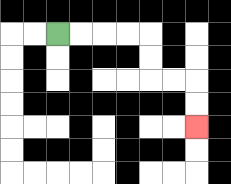{'start': '[2, 1]', 'end': '[8, 5]', 'path_directions': 'R,R,R,R,D,D,R,R,D,D', 'path_coordinates': '[[2, 1], [3, 1], [4, 1], [5, 1], [6, 1], [6, 2], [6, 3], [7, 3], [8, 3], [8, 4], [8, 5]]'}